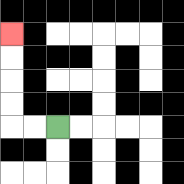{'start': '[2, 5]', 'end': '[0, 1]', 'path_directions': 'L,L,U,U,U,U', 'path_coordinates': '[[2, 5], [1, 5], [0, 5], [0, 4], [0, 3], [0, 2], [0, 1]]'}